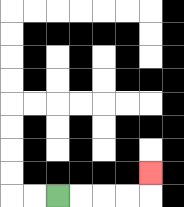{'start': '[2, 8]', 'end': '[6, 7]', 'path_directions': 'R,R,R,R,U', 'path_coordinates': '[[2, 8], [3, 8], [4, 8], [5, 8], [6, 8], [6, 7]]'}